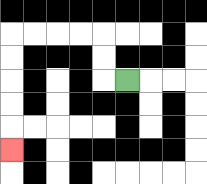{'start': '[5, 3]', 'end': '[0, 6]', 'path_directions': 'L,U,U,L,L,L,L,D,D,D,D,D', 'path_coordinates': '[[5, 3], [4, 3], [4, 2], [4, 1], [3, 1], [2, 1], [1, 1], [0, 1], [0, 2], [0, 3], [0, 4], [0, 5], [0, 6]]'}